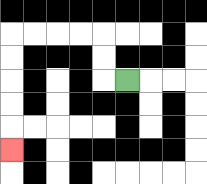{'start': '[5, 3]', 'end': '[0, 6]', 'path_directions': 'L,U,U,L,L,L,L,D,D,D,D,D', 'path_coordinates': '[[5, 3], [4, 3], [4, 2], [4, 1], [3, 1], [2, 1], [1, 1], [0, 1], [0, 2], [0, 3], [0, 4], [0, 5], [0, 6]]'}